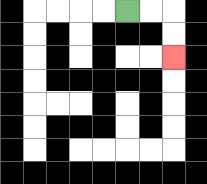{'start': '[5, 0]', 'end': '[7, 2]', 'path_directions': 'R,R,D,D', 'path_coordinates': '[[5, 0], [6, 0], [7, 0], [7, 1], [7, 2]]'}